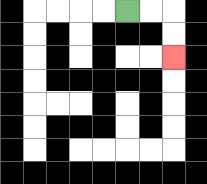{'start': '[5, 0]', 'end': '[7, 2]', 'path_directions': 'R,R,D,D', 'path_coordinates': '[[5, 0], [6, 0], [7, 0], [7, 1], [7, 2]]'}